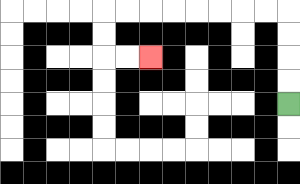{'start': '[12, 4]', 'end': '[6, 2]', 'path_directions': 'U,U,U,U,L,L,L,L,L,L,L,L,D,D,R,R', 'path_coordinates': '[[12, 4], [12, 3], [12, 2], [12, 1], [12, 0], [11, 0], [10, 0], [9, 0], [8, 0], [7, 0], [6, 0], [5, 0], [4, 0], [4, 1], [4, 2], [5, 2], [6, 2]]'}